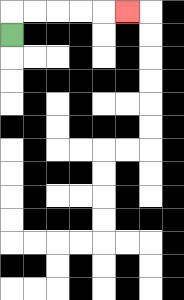{'start': '[0, 1]', 'end': '[5, 0]', 'path_directions': 'U,R,R,R,R,R', 'path_coordinates': '[[0, 1], [0, 0], [1, 0], [2, 0], [3, 0], [4, 0], [5, 0]]'}